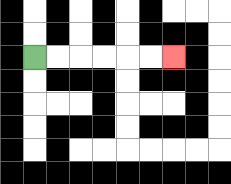{'start': '[1, 2]', 'end': '[7, 2]', 'path_directions': 'R,R,R,R,R,R', 'path_coordinates': '[[1, 2], [2, 2], [3, 2], [4, 2], [5, 2], [6, 2], [7, 2]]'}